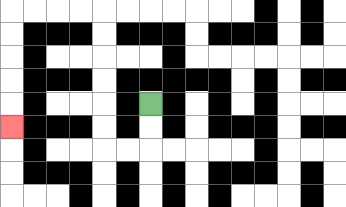{'start': '[6, 4]', 'end': '[0, 5]', 'path_directions': 'D,D,L,L,U,U,U,U,U,U,L,L,L,L,D,D,D,D,D', 'path_coordinates': '[[6, 4], [6, 5], [6, 6], [5, 6], [4, 6], [4, 5], [4, 4], [4, 3], [4, 2], [4, 1], [4, 0], [3, 0], [2, 0], [1, 0], [0, 0], [0, 1], [0, 2], [0, 3], [0, 4], [0, 5]]'}